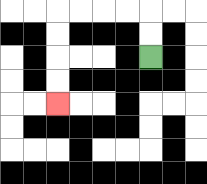{'start': '[6, 2]', 'end': '[2, 4]', 'path_directions': 'U,U,L,L,L,L,D,D,D,D', 'path_coordinates': '[[6, 2], [6, 1], [6, 0], [5, 0], [4, 0], [3, 0], [2, 0], [2, 1], [2, 2], [2, 3], [2, 4]]'}